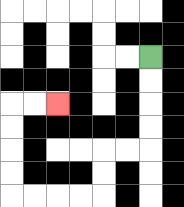{'start': '[6, 2]', 'end': '[2, 4]', 'path_directions': 'D,D,D,D,L,L,D,D,L,L,L,L,U,U,U,U,R,R', 'path_coordinates': '[[6, 2], [6, 3], [6, 4], [6, 5], [6, 6], [5, 6], [4, 6], [4, 7], [4, 8], [3, 8], [2, 8], [1, 8], [0, 8], [0, 7], [0, 6], [0, 5], [0, 4], [1, 4], [2, 4]]'}